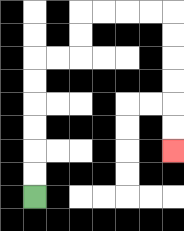{'start': '[1, 8]', 'end': '[7, 6]', 'path_directions': 'U,U,U,U,U,U,R,R,U,U,R,R,R,R,D,D,D,D,D,D', 'path_coordinates': '[[1, 8], [1, 7], [1, 6], [1, 5], [1, 4], [1, 3], [1, 2], [2, 2], [3, 2], [3, 1], [3, 0], [4, 0], [5, 0], [6, 0], [7, 0], [7, 1], [7, 2], [7, 3], [7, 4], [7, 5], [7, 6]]'}